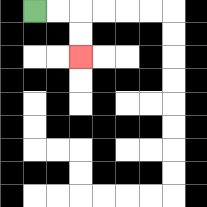{'start': '[1, 0]', 'end': '[3, 2]', 'path_directions': 'R,R,D,D', 'path_coordinates': '[[1, 0], [2, 0], [3, 0], [3, 1], [3, 2]]'}